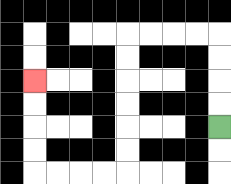{'start': '[9, 5]', 'end': '[1, 3]', 'path_directions': 'U,U,U,U,L,L,L,L,D,D,D,D,D,D,L,L,L,L,U,U,U,U', 'path_coordinates': '[[9, 5], [9, 4], [9, 3], [9, 2], [9, 1], [8, 1], [7, 1], [6, 1], [5, 1], [5, 2], [5, 3], [5, 4], [5, 5], [5, 6], [5, 7], [4, 7], [3, 7], [2, 7], [1, 7], [1, 6], [1, 5], [1, 4], [1, 3]]'}